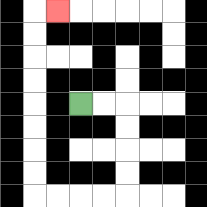{'start': '[3, 4]', 'end': '[2, 0]', 'path_directions': 'R,R,D,D,D,D,L,L,L,L,U,U,U,U,U,U,U,U,R', 'path_coordinates': '[[3, 4], [4, 4], [5, 4], [5, 5], [5, 6], [5, 7], [5, 8], [4, 8], [3, 8], [2, 8], [1, 8], [1, 7], [1, 6], [1, 5], [1, 4], [1, 3], [1, 2], [1, 1], [1, 0], [2, 0]]'}